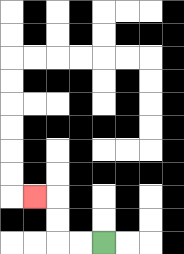{'start': '[4, 10]', 'end': '[1, 8]', 'path_directions': 'L,L,U,U,L', 'path_coordinates': '[[4, 10], [3, 10], [2, 10], [2, 9], [2, 8], [1, 8]]'}